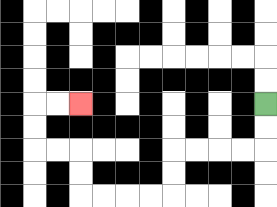{'start': '[11, 4]', 'end': '[3, 4]', 'path_directions': 'D,D,L,L,L,L,D,D,L,L,L,L,U,U,L,L,U,U,R,R', 'path_coordinates': '[[11, 4], [11, 5], [11, 6], [10, 6], [9, 6], [8, 6], [7, 6], [7, 7], [7, 8], [6, 8], [5, 8], [4, 8], [3, 8], [3, 7], [3, 6], [2, 6], [1, 6], [1, 5], [1, 4], [2, 4], [3, 4]]'}